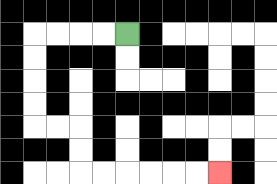{'start': '[5, 1]', 'end': '[9, 7]', 'path_directions': 'L,L,L,L,D,D,D,D,R,R,D,D,R,R,R,R,R,R', 'path_coordinates': '[[5, 1], [4, 1], [3, 1], [2, 1], [1, 1], [1, 2], [1, 3], [1, 4], [1, 5], [2, 5], [3, 5], [3, 6], [3, 7], [4, 7], [5, 7], [6, 7], [7, 7], [8, 7], [9, 7]]'}